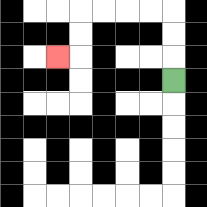{'start': '[7, 3]', 'end': '[2, 2]', 'path_directions': 'U,U,U,L,L,L,L,D,D,L', 'path_coordinates': '[[7, 3], [7, 2], [7, 1], [7, 0], [6, 0], [5, 0], [4, 0], [3, 0], [3, 1], [3, 2], [2, 2]]'}